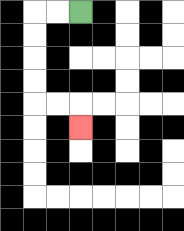{'start': '[3, 0]', 'end': '[3, 5]', 'path_directions': 'L,L,D,D,D,D,R,R,D', 'path_coordinates': '[[3, 0], [2, 0], [1, 0], [1, 1], [1, 2], [1, 3], [1, 4], [2, 4], [3, 4], [3, 5]]'}